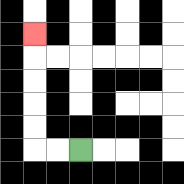{'start': '[3, 6]', 'end': '[1, 1]', 'path_directions': 'L,L,U,U,U,U,U', 'path_coordinates': '[[3, 6], [2, 6], [1, 6], [1, 5], [1, 4], [1, 3], [1, 2], [1, 1]]'}